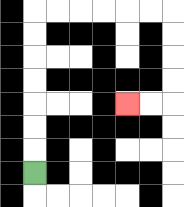{'start': '[1, 7]', 'end': '[5, 4]', 'path_directions': 'U,U,U,U,U,U,U,R,R,R,R,R,R,D,D,D,D,L,L', 'path_coordinates': '[[1, 7], [1, 6], [1, 5], [1, 4], [1, 3], [1, 2], [1, 1], [1, 0], [2, 0], [3, 0], [4, 0], [5, 0], [6, 0], [7, 0], [7, 1], [7, 2], [7, 3], [7, 4], [6, 4], [5, 4]]'}